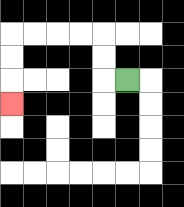{'start': '[5, 3]', 'end': '[0, 4]', 'path_directions': 'L,U,U,L,L,L,L,D,D,D', 'path_coordinates': '[[5, 3], [4, 3], [4, 2], [4, 1], [3, 1], [2, 1], [1, 1], [0, 1], [0, 2], [0, 3], [0, 4]]'}